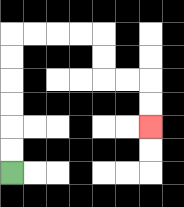{'start': '[0, 7]', 'end': '[6, 5]', 'path_directions': 'U,U,U,U,U,U,R,R,R,R,D,D,R,R,D,D', 'path_coordinates': '[[0, 7], [0, 6], [0, 5], [0, 4], [0, 3], [0, 2], [0, 1], [1, 1], [2, 1], [3, 1], [4, 1], [4, 2], [4, 3], [5, 3], [6, 3], [6, 4], [6, 5]]'}